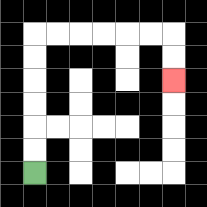{'start': '[1, 7]', 'end': '[7, 3]', 'path_directions': 'U,U,U,U,U,U,R,R,R,R,R,R,D,D', 'path_coordinates': '[[1, 7], [1, 6], [1, 5], [1, 4], [1, 3], [1, 2], [1, 1], [2, 1], [3, 1], [4, 1], [5, 1], [6, 1], [7, 1], [7, 2], [7, 3]]'}